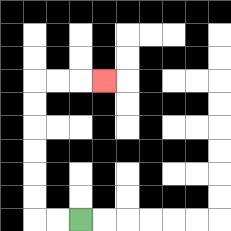{'start': '[3, 9]', 'end': '[4, 3]', 'path_directions': 'L,L,U,U,U,U,U,U,R,R,R', 'path_coordinates': '[[3, 9], [2, 9], [1, 9], [1, 8], [1, 7], [1, 6], [1, 5], [1, 4], [1, 3], [2, 3], [3, 3], [4, 3]]'}